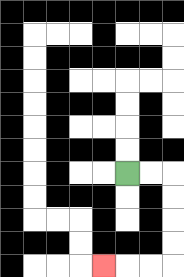{'start': '[5, 7]', 'end': '[4, 11]', 'path_directions': 'R,R,D,D,D,D,L,L,L', 'path_coordinates': '[[5, 7], [6, 7], [7, 7], [7, 8], [7, 9], [7, 10], [7, 11], [6, 11], [5, 11], [4, 11]]'}